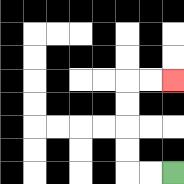{'start': '[7, 7]', 'end': '[7, 3]', 'path_directions': 'L,L,U,U,U,U,R,R', 'path_coordinates': '[[7, 7], [6, 7], [5, 7], [5, 6], [5, 5], [5, 4], [5, 3], [6, 3], [7, 3]]'}